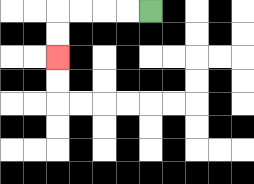{'start': '[6, 0]', 'end': '[2, 2]', 'path_directions': 'L,L,L,L,D,D', 'path_coordinates': '[[6, 0], [5, 0], [4, 0], [3, 0], [2, 0], [2, 1], [2, 2]]'}